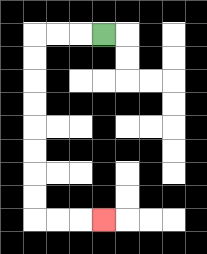{'start': '[4, 1]', 'end': '[4, 9]', 'path_directions': 'L,L,L,D,D,D,D,D,D,D,D,R,R,R', 'path_coordinates': '[[4, 1], [3, 1], [2, 1], [1, 1], [1, 2], [1, 3], [1, 4], [1, 5], [1, 6], [1, 7], [1, 8], [1, 9], [2, 9], [3, 9], [4, 9]]'}